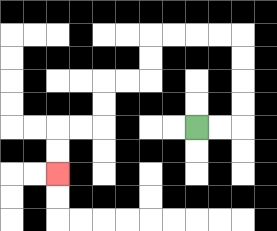{'start': '[8, 5]', 'end': '[2, 7]', 'path_directions': 'R,R,U,U,U,U,L,L,L,L,D,D,L,L,D,D,L,L,D,D', 'path_coordinates': '[[8, 5], [9, 5], [10, 5], [10, 4], [10, 3], [10, 2], [10, 1], [9, 1], [8, 1], [7, 1], [6, 1], [6, 2], [6, 3], [5, 3], [4, 3], [4, 4], [4, 5], [3, 5], [2, 5], [2, 6], [2, 7]]'}